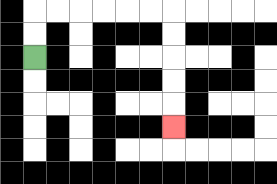{'start': '[1, 2]', 'end': '[7, 5]', 'path_directions': 'U,U,R,R,R,R,R,R,D,D,D,D,D', 'path_coordinates': '[[1, 2], [1, 1], [1, 0], [2, 0], [3, 0], [4, 0], [5, 0], [6, 0], [7, 0], [7, 1], [7, 2], [7, 3], [7, 4], [7, 5]]'}